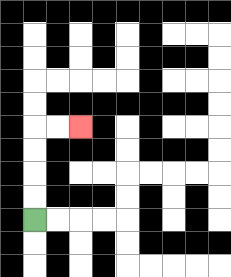{'start': '[1, 9]', 'end': '[3, 5]', 'path_directions': 'U,U,U,U,R,R', 'path_coordinates': '[[1, 9], [1, 8], [1, 7], [1, 6], [1, 5], [2, 5], [3, 5]]'}